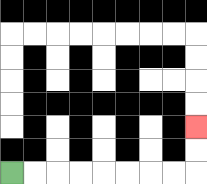{'start': '[0, 7]', 'end': '[8, 5]', 'path_directions': 'R,R,R,R,R,R,R,R,U,U', 'path_coordinates': '[[0, 7], [1, 7], [2, 7], [3, 7], [4, 7], [5, 7], [6, 7], [7, 7], [8, 7], [8, 6], [8, 5]]'}